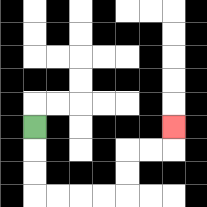{'start': '[1, 5]', 'end': '[7, 5]', 'path_directions': 'D,D,D,R,R,R,R,U,U,R,R,U', 'path_coordinates': '[[1, 5], [1, 6], [1, 7], [1, 8], [2, 8], [3, 8], [4, 8], [5, 8], [5, 7], [5, 6], [6, 6], [7, 6], [7, 5]]'}